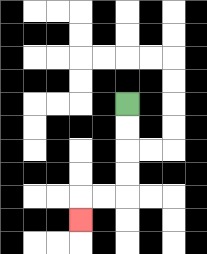{'start': '[5, 4]', 'end': '[3, 9]', 'path_directions': 'D,D,D,D,L,L,D', 'path_coordinates': '[[5, 4], [5, 5], [5, 6], [5, 7], [5, 8], [4, 8], [3, 8], [3, 9]]'}